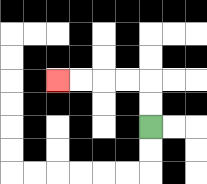{'start': '[6, 5]', 'end': '[2, 3]', 'path_directions': 'U,U,L,L,L,L', 'path_coordinates': '[[6, 5], [6, 4], [6, 3], [5, 3], [4, 3], [3, 3], [2, 3]]'}